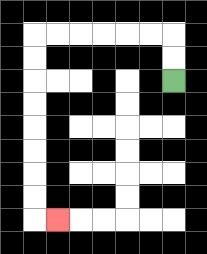{'start': '[7, 3]', 'end': '[2, 9]', 'path_directions': 'U,U,L,L,L,L,L,L,D,D,D,D,D,D,D,D,R', 'path_coordinates': '[[7, 3], [7, 2], [7, 1], [6, 1], [5, 1], [4, 1], [3, 1], [2, 1], [1, 1], [1, 2], [1, 3], [1, 4], [1, 5], [1, 6], [1, 7], [1, 8], [1, 9], [2, 9]]'}